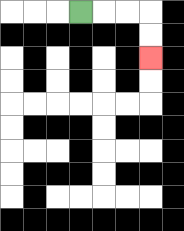{'start': '[3, 0]', 'end': '[6, 2]', 'path_directions': 'R,R,R,D,D', 'path_coordinates': '[[3, 0], [4, 0], [5, 0], [6, 0], [6, 1], [6, 2]]'}